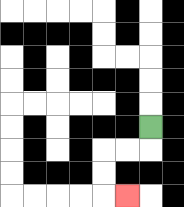{'start': '[6, 5]', 'end': '[5, 8]', 'path_directions': 'D,L,L,D,D,R', 'path_coordinates': '[[6, 5], [6, 6], [5, 6], [4, 6], [4, 7], [4, 8], [5, 8]]'}